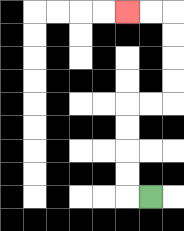{'start': '[6, 8]', 'end': '[5, 0]', 'path_directions': 'L,U,U,U,U,R,R,U,U,U,U,L,L', 'path_coordinates': '[[6, 8], [5, 8], [5, 7], [5, 6], [5, 5], [5, 4], [6, 4], [7, 4], [7, 3], [7, 2], [7, 1], [7, 0], [6, 0], [5, 0]]'}